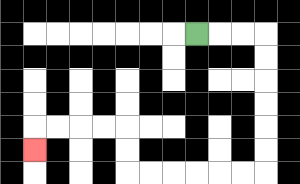{'start': '[8, 1]', 'end': '[1, 6]', 'path_directions': 'R,R,R,D,D,D,D,D,D,L,L,L,L,L,L,U,U,L,L,L,L,D', 'path_coordinates': '[[8, 1], [9, 1], [10, 1], [11, 1], [11, 2], [11, 3], [11, 4], [11, 5], [11, 6], [11, 7], [10, 7], [9, 7], [8, 7], [7, 7], [6, 7], [5, 7], [5, 6], [5, 5], [4, 5], [3, 5], [2, 5], [1, 5], [1, 6]]'}